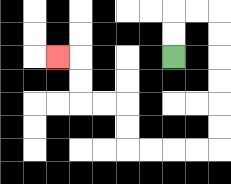{'start': '[7, 2]', 'end': '[2, 2]', 'path_directions': 'U,U,R,R,D,D,D,D,D,D,L,L,L,L,U,U,L,L,U,U,L', 'path_coordinates': '[[7, 2], [7, 1], [7, 0], [8, 0], [9, 0], [9, 1], [9, 2], [9, 3], [9, 4], [9, 5], [9, 6], [8, 6], [7, 6], [6, 6], [5, 6], [5, 5], [5, 4], [4, 4], [3, 4], [3, 3], [3, 2], [2, 2]]'}